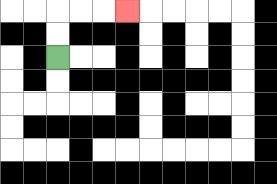{'start': '[2, 2]', 'end': '[5, 0]', 'path_directions': 'U,U,R,R,R', 'path_coordinates': '[[2, 2], [2, 1], [2, 0], [3, 0], [4, 0], [5, 0]]'}